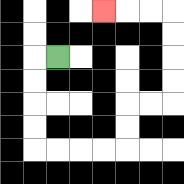{'start': '[2, 2]', 'end': '[4, 0]', 'path_directions': 'L,D,D,D,D,R,R,R,R,U,U,R,R,U,U,U,U,L,L,L', 'path_coordinates': '[[2, 2], [1, 2], [1, 3], [1, 4], [1, 5], [1, 6], [2, 6], [3, 6], [4, 6], [5, 6], [5, 5], [5, 4], [6, 4], [7, 4], [7, 3], [7, 2], [7, 1], [7, 0], [6, 0], [5, 0], [4, 0]]'}